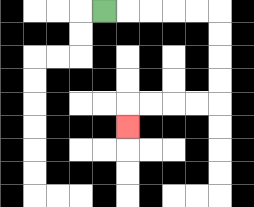{'start': '[4, 0]', 'end': '[5, 5]', 'path_directions': 'R,R,R,R,R,D,D,D,D,L,L,L,L,D', 'path_coordinates': '[[4, 0], [5, 0], [6, 0], [7, 0], [8, 0], [9, 0], [9, 1], [9, 2], [9, 3], [9, 4], [8, 4], [7, 4], [6, 4], [5, 4], [5, 5]]'}